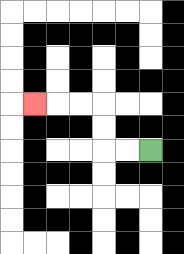{'start': '[6, 6]', 'end': '[1, 4]', 'path_directions': 'L,L,U,U,L,L,L', 'path_coordinates': '[[6, 6], [5, 6], [4, 6], [4, 5], [4, 4], [3, 4], [2, 4], [1, 4]]'}